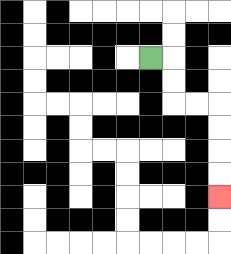{'start': '[6, 2]', 'end': '[9, 8]', 'path_directions': 'R,D,D,R,R,D,D,D,D', 'path_coordinates': '[[6, 2], [7, 2], [7, 3], [7, 4], [8, 4], [9, 4], [9, 5], [9, 6], [9, 7], [9, 8]]'}